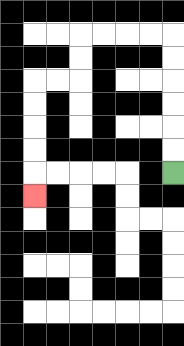{'start': '[7, 7]', 'end': '[1, 8]', 'path_directions': 'U,U,U,U,U,U,L,L,L,L,D,D,L,L,D,D,D,D,D', 'path_coordinates': '[[7, 7], [7, 6], [7, 5], [7, 4], [7, 3], [7, 2], [7, 1], [6, 1], [5, 1], [4, 1], [3, 1], [3, 2], [3, 3], [2, 3], [1, 3], [1, 4], [1, 5], [1, 6], [1, 7], [1, 8]]'}